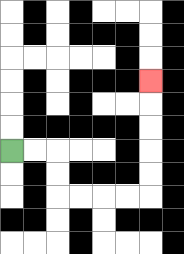{'start': '[0, 6]', 'end': '[6, 3]', 'path_directions': 'R,R,D,D,R,R,R,R,U,U,U,U,U', 'path_coordinates': '[[0, 6], [1, 6], [2, 6], [2, 7], [2, 8], [3, 8], [4, 8], [5, 8], [6, 8], [6, 7], [6, 6], [6, 5], [6, 4], [6, 3]]'}